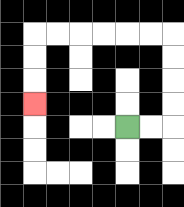{'start': '[5, 5]', 'end': '[1, 4]', 'path_directions': 'R,R,U,U,U,U,L,L,L,L,L,L,D,D,D', 'path_coordinates': '[[5, 5], [6, 5], [7, 5], [7, 4], [7, 3], [7, 2], [7, 1], [6, 1], [5, 1], [4, 1], [3, 1], [2, 1], [1, 1], [1, 2], [1, 3], [1, 4]]'}